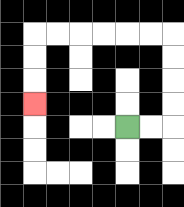{'start': '[5, 5]', 'end': '[1, 4]', 'path_directions': 'R,R,U,U,U,U,L,L,L,L,L,L,D,D,D', 'path_coordinates': '[[5, 5], [6, 5], [7, 5], [7, 4], [7, 3], [7, 2], [7, 1], [6, 1], [5, 1], [4, 1], [3, 1], [2, 1], [1, 1], [1, 2], [1, 3], [1, 4]]'}